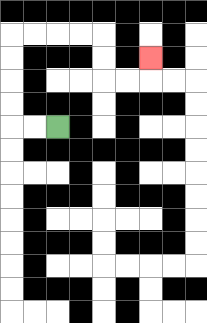{'start': '[2, 5]', 'end': '[6, 2]', 'path_directions': 'L,L,U,U,U,U,R,R,R,R,D,D,R,R,U', 'path_coordinates': '[[2, 5], [1, 5], [0, 5], [0, 4], [0, 3], [0, 2], [0, 1], [1, 1], [2, 1], [3, 1], [4, 1], [4, 2], [4, 3], [5, 3], [6, 3], [6, 2]]'}